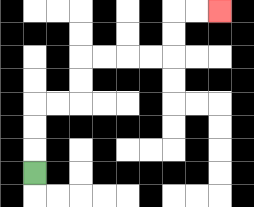{'start': '[1, 7]', 'end': '[9, 0]', 'path_directions': 'U,U,U,R,R,U,U,R,R,R,R,U,U,R,R', 'path_coordinates': '[[1, 7], [1, 6], [1, 5], [1, 4], [2, 4], [3, 4], [3, 3], [3, 2], [4, 2], [5, 2], [6, 2], [7, 2], [7, 1], [7, 0], [8, 0], [9, 0]]'}